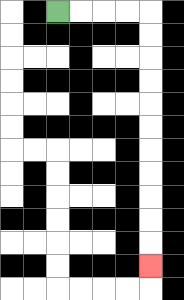{'start': '[2, 0]', 'end': '[6, 11]', 'path_directions': 'R,R,R,R,D,D,D,D,D,D,D,D,D,D,D', 'path_coordinates': '[[2, 0], [3, 0], [4, 0], [5, 0], [6, 0], [6, 1], [6, 2], [6, 3], [6, 4], [6, 5], [6, 6], [6, 7], [6, 8], [6, 9], [6, 10], [6, 11]]'}